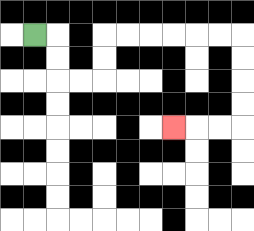{'start': '[1, 1]', 'end': '[7, 5]', 'path_directions': 'R,D,D,R,R,U,U,R,R,R,R,R,R,D,D,D,D,L,L,L', 'path_coordinates': '[[1, 1], [2, 1], [2, 2], [2, 3], [3, 3], [4, 3], [4, 2], [4, 1], [5, 1], [6, 1], [7, 1], [8, 1], [9, 1], [10, 1], [10, 2], [10, 3], [10, 4], [10, 5], [9, 5], [8, 5], [7, 5]]'}